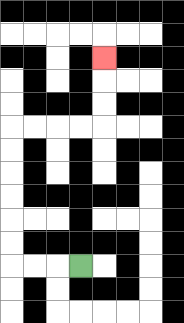{'start': '[3, 11]', 'end': '[4, 2]', 'path_directions': 'L,L,L,U,U,U,U,U,U,R,R,R,R,U,U,U', 'path_coordinates': '[[3, 11], [2, 11], [1, 11], [0, 11], [0, 10], [0, 9], [0, 8], [0, 7], [0, 6], [0, 5], [1, 5], [2, 5], [3, 5], [4, 5], [4, 4], [4, 3], [4, 2]]'}